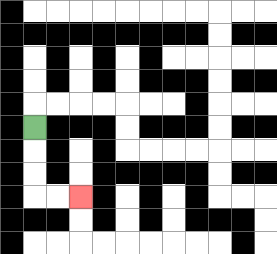{'start': '[1, 5]', 'end': '[3, 8]', 'path_directions': 'D,D,D,R,R', 'path_coordinates': '[[1, 5], [1, 6], [1, 7], [1, 8], [2, 8], [3, 8]]'}